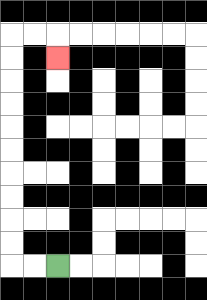{'start': '[2, 11]', 'end': '[2, 2]', 'path_directions': 'L,L,U,U,U,U,U,U,U,U,U,U,R,R,D', 'path_coordinates': '[[2, 11], [1, 11], [0, 11], [0, 10], [0, 9], [0, 8], [0, 7], [0, 6], [0, 5], [0, 4], [0, 3], [0, 2], [0, 1], [1, 1], [2, 1], [2, 2]]'}